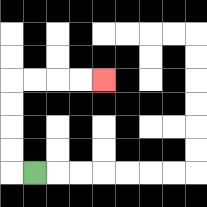{'start': '[1, 7]', 'end': '[4, 3]', 'path_directions': 'L,U,U,U,U,R,R,R,R', 'path_coordinates': '[[1, 7], [0, 7], [0, 6], [0, 5], [0, 4], [0, 3], [1, 3], [2, 3], [3, 3], [4, 3]]'}